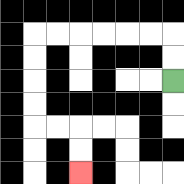{'start': '[7, 3]', 'end': '[3, 7]', 'path_directions': 'U,U,L,L,L,L,L,L,D,D,D,D,R,R,D,D', 'path_coordinates': '[[7, 3], [7, 2], [7, 1], [6, 1], [5, 1], [4, 1], [3, 1], [2, 1], [1, 1], [1, 2], [1, 3], [1, 4], [1, 5], [2, 5], [3, 5], [3, 6], [3, 7]]'}